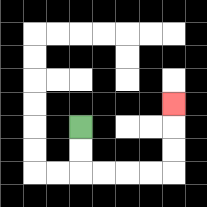{'start': '[3, 5]', 'end': '[7, 4]', 'path_directions': 'D,D,R,R,R,R,U,U,U', 'path_coordinates': '[[3, 5], [3, 6], [3, 7], [4, 7], [5, 7], [6, 7], [7, 7], [7, 6], [7, 5], [7, 4]]'}